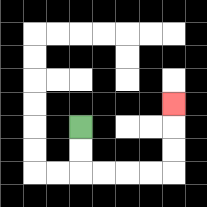{'start': '[3, 5]', 'end': '[7, 4]', 'path_directions': 'D,D,R,R,R,R,U,U,U', 'path_coordinates': '[[3, 5], [3, 6], [3, 7], [4, 7], [5, 7], [6, 7], [7, 7], [7, 6], [7, 5], [7, 4]]'}